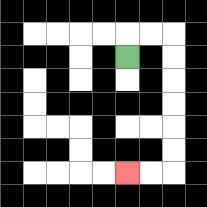{'start': '[5, 2]', 'end': '[5, 7]', 'path_directions': 'U,R,R,D,D,D,D,D,D,L,L', 'path_coordinates': '[[5, 2], [5, 1], [6, 1], [7, 1], [7, 2], [7, 3], [7, 4], [7, 5], [7, 6], [7, 7], [6, 7], [5, 7]]'}